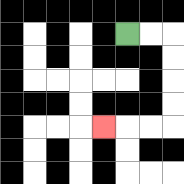{'start': '[5, 1]', 'end': '[4, 5]', 'path_directions': 'R,R,D,D,D,D,L,L,L', 'path_coordinates': '[[5, 1], [6, 1], [7, 1], [7, 2], [7, 3], [7, 4], [7, 5], [6, 5], [5, 5], [4, 5]]'}